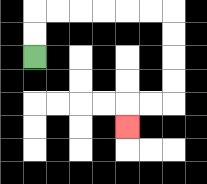{'start': '[1, 2]', 'end': '[5, 5]', 'path_directions': 'U,U,R,R,R,R,R,R,D,D,D,D,L,L,D', 'path_coordinates': '[[1, 2], [1, 1], [1, 0], [2, 0], [3, 0], [4, 0], [5, 0], [6, 0], [7, 0], [7, 1], [7, 2], [7, 3], [7, 4], [6, 4], [5, 4], [5, 5]]'}